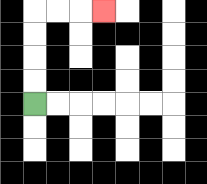{'start': '[1, 4]', 'end': '[4, 0]', 'path_directions': 'U,U,U,U,R,R,R', 'path_coordinates': '[[1, 4], [1, 3], [1, 2], [1, 1], [1, 0], [2, 0], [3, 0], [4, 0]]'}